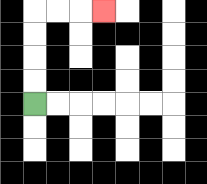{'start': '[1, 4]', 'end': '[4, 0]', 'path_directions': 'U,U,U,U,R,R,R', 'path_coordinates': '[[1, 4], [1, 3], [1, 2], [1, 1], [1, 0], [2, 0], [3, 0], [4, 0]]'}